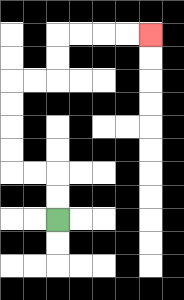{'start': '[2, 9]', 'end': '[6, 1]', 'path_directions': 'U,U,L,L,U,U,U,U,R,R,U,U,R,R,R,R', 'path_coordinates': '[[2, 9], [2, 8], [2, 7], [1, 7], [0, 7], [0, 6], [0, 5], [0, 4], [0, 3], [1, 3], [2, 3], [2, 2], [2, 1], [3, 1], [4, 1], [5, 1], [6, 1]]'}